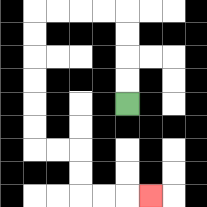{'start': '[5, 4]', 'end': '[6, 8]', 'path_directions': 'U,U,U,U,L,L,L,L,D,D,D,D,D,D,R,R,D,D,R,R,R', 'path_coordinates': '[[5, 4], [5, 3], [5, 2], [5, 1], [5, 0], [4, 0], [3, 0], [2, 0], [1, 0], [1, 1], [1, 2], [1, 3], [1, 4], [1, 5], [1, 6], [2, 6], [3, 6], [3, 7], [3, 8], [4, 8], [5, 8], [6, 8]]'}